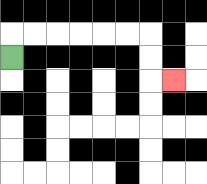{'start': '[0, 2]', 'end': '[7, 3]', 'path_directions': 'U,R,R,R,R,R,R,D,D,R', 'path_coordinates': '[[0, 2], [0, 1], [1, 1], [2, 1], [3, 1], [4, 1], [5, 1], [6, 1], [6, 2], [6, 3], [7, 3]]'}